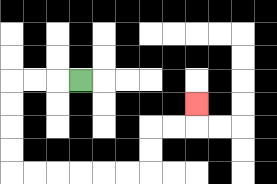{'start': '[3, 3]', 'end': '[8, 4]', 'path_directions': 'L,L,L,D,D,D,D,R,R,R,R,R,R,U,U,R,R,U', 'path_coordinates': '[[3, 3], [2, 3], [1, 3], [0, 3], [0, 4], [0, 5], [0, 6], [0, 7], [1, 7], [2, 7], [3, 7], [4, 7], [5, 7], [6, 7], [6, 6], [6, 5], [7, 5], [8, 5], [8, 4]]'}